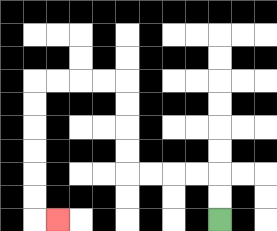{'start': '[9, 9]', 'end': '[2, 9]', 'path_directions': 'U,U,L,L,L,L,U,U,U,U,L,L,L,L,D,D,D,D,D,D,R', 'path_coordinates': '[[9, 9], [9, 8], [9, 7], [8, 7], [7, 7], [6, 7], [5, 7], [5, 6], [5, 5], [5, 4], [5, 3], [4, 3], [3, 3], [2, 3], [1, 3], [1, 4], [1, 5], [1, 6], [1, 7], [1, 8], [1, 9], [2, 9]]'}